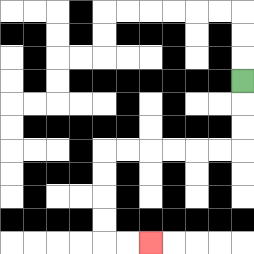{'start': '[10, 3]', 'end': '[6, 10]', 'path_directions': 'D,D,D,L,L,L,L,L,L,D,D,D,D,R,R', 'path_coordinates': '[[10, 3], [10, 4], [10, 5], [10, 6], [9, 6], [8, 6], [7, 6], [6, 6], [5, 6], [4, 6], [4, 7], [4, 8], [4, 9], [4, 10], [5, 10], [6, 10]]'}